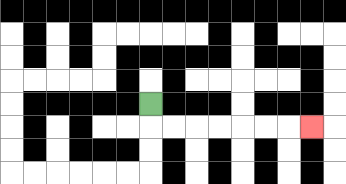{'start': '[6, 4]', 'end': '[13, 5]', 'path_directions': 'D,R,R,R,R,R,R,R', 'path_coordinates': '[[6, 4], [6, 5], [7, 5], [8, 5], [9, 5], [10, 5], [11, 5], [12, 5], [13, 5]]'}